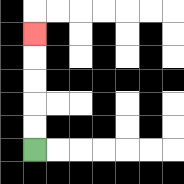{'start': '[1, 6]', 'end': '[1, 1]', 'path_directions': 'U,U,U,U,U', 'path_coordinates': '[[1, 6], [1, 5], [1, 4], [1, 3], [1, 2], [1, 1]]'}